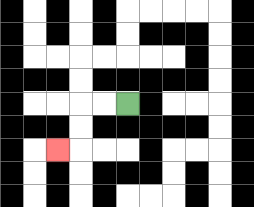{'start': '[5, 4]', 'end': '[2, 6]', 'path_directions': 'L,L,D,D,L', 'path_coordinates': '[[5, 4], [4, 4], [3, 4], [3, 5], [3, 6], [2, 6]]'}